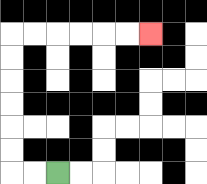{'start': '[2, 7]', 'end': '[6, 1]', 'path_directions': 'L,L,U,U,U,U,U,U,R,R,R,R,R,R', 'path_coordinates': '[[2, 7], [1, 7], [0, 7], [0, 6], [0, 5], [0, 4], [0, 3], [0, 2], [0, 1], [1, 1], [2, 1], [3, 1], [4, 1], [5, 1], [6, 1]]'}